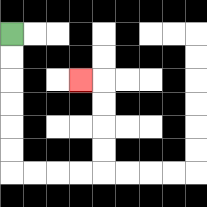{'start': '[0, 1]', 'end': '[3, 3]', 'path_directions': 'D,D,D,D,D,D,R,R,R,R,U,U,U,U,L', 'path_coordinates': '[[0, 1], [0, 2], [0, 3], [0, 4], [0, 5], [0, 6], [0, 7], [1, 7], [2, 7], [3, 7], [4, 7], [4, 6], [4, 5], [4, 4], [4, 3], [3, 3]]'}